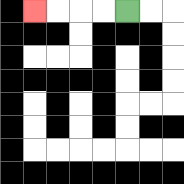{'start': '[5, 0]', 'end': '[1, 0]', 'path_directions': 'L,L,L,L', 'path_coordinates': '[[5, 0], [4, 0], [3, 0], [2, 0], [1, 0]]'}